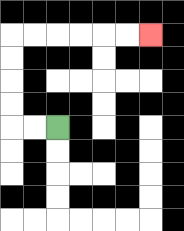{'start': '[2, 5]', 'end': '[6, 1]', 'path_directions': 'L,L,U,U,U,U,R,R,R,R,R,R', 'path_coordinates': '[[2, 5], [1, 5], [0, 5], [0, 4], [0, 3], [0, 2], [0, 1], [1, 1], [2, 1], [3, 1], [4, 1], [5, 1], [6, 1]]'}